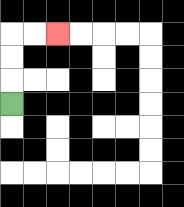{'start': '[0, 4]', 'end': '[2, 1]', 'path_directions': 'U,U,U,R,R', 'path_coordinates': '[[0, 4], [0, 3], [0, 2], [0, 1], [1, 1], [2, 1]]'}